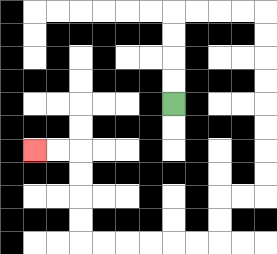{'start': '[7, 4]', 'end': '[1, 6]', 'path_directions': 'U,U,U,U,R,R,R,R,D,D,D,D,D,D,D,D,L,L,D,D,L,L,L,L,L,L,U,U,U,U,L,L', 'path_coordinates': '[[7, 4], [7, 3], [7, 2], [7, 1], [7, 0], [8, 0], [9, 0], [10, 0], [11, 0], [11, 1], [11, 2], [11, 3], [11, 4], [11, 5], [11, 6], [11, 7], [11, 8], [10, 8], [9, 8], [9, 9], [9, 10], [8, 10], [7, 10], [6, 10], [5, 10], [4, 10], [3, 10], [3, 9], [3, 8], [3, 7], [3, 6], [2, 6], [1, 6]]'}